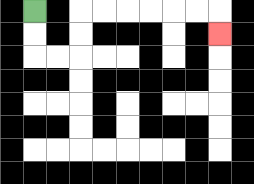{'start': '[1, 0]', 'end': '[9, 1]', 'path_directions': 'D,D,R,R,U,U,R,R,R,R,R,R,D', 'path_coordinates': '[[1, 0], [1, 1], [1, 2], [2, 2], [3, 2], [3, 1], [3, 0], [4, 0], [5, 0], [6, 0], [7, 0], [8, 0], [9, 0], [9, 1]]'}